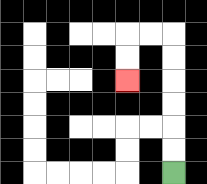{'start': '[7, 7]', 'end': '[5, 3]', 'path_directions': 'U,U,U,U,U,U,L,L,D,D', 'path_coordinates': '[[7, 7], [7, 6], [7, 5], [7, 4], [7, 3], [7, 2], [7, 1], [6, 1], [5, 1], [5, 2], [5, 3]]'}